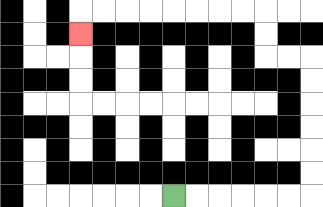{'start': '[7, 8]', 'end': '[3, 1]', 'path_directions': 'R,R,R,R,R,R,U,U,U,U,U,U,L,L,U,U,L,L,L,L,L,L,L,L,D', 'path_coordinates': '[[7, 8], [8, 8], [9, 8], [10, 8], [11, 8], [12, 8], [13, 8], [13, 7], [13, 6], [13, 5], [13, 4], [13, 3], [13, 2], [12, 2], [11, 2], [11, 1], [11, 0], [10, 0], [9, 0], [8, 0], [7, 0], [6, 0], [5, 0], [4, 0], [3, 0], [3, 1]]'}